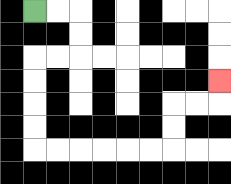{'start': '[1, 0]', 'end': '[9, 3]', 'path_directions': 'R,R,D,D,L,L,D,D,D,D,R,R,R,R,R,R,U,U,R,R,U', 'path_coordinates': '[[1, 0], [2, 0], [3, 0], [3, 1], [3, 2], [2, 2], [1, 2], [1, 3], [1, 4], [1, 5], [1, 6], [2, 6], [3, 6], [4, 6], [5, 6], [6, 6], [7, 6], [7, 5], [7, 4], [8, 4], [9, 4], [9, 3]]'}